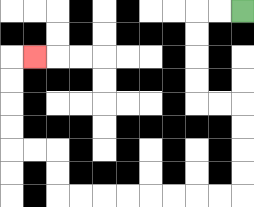{'start': '[10, 0]', 'end': '[1, 2]', 'path_directions': 'L,L,D,D,D,D,R,R,D,D,D,D,L,L,L,L,L,L,L,L,U,U,L,L,U,U,U,U,R', 'path_coordinates': '[[10, 0], [9, 0], [8, 0], [8, 1], [8, 2], [8, 3], [8, 4], [9, 4], [10, 4], [10, 5], [10, 6], [10, 7], [10, 8], [9, 8], [8, 8], [7, 8], [6, 8], [5, 8], [4, 8], [3, 8], [2, 8], [2, 7], [2, 6], [1, 6], [0, 6], [0, 5], [0, 4], [0, 3], [0, 2], [1, 2]]'}